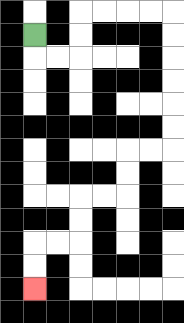{'start': '[1, 1]', 'end': '[1, 12]', 'path_directions': 'D,R,R,U,U,R,R,R,R,D,D,D,D,D,D,L,L,D,D,L,L,D,D,L,L,D,D', 'path_coordinates': '[[1, 1], [1, 2], [2, 2], [3, 2], [3, 1], [3, 0], [4, 0], [5, 0], [6, 0], [7, 0], [7, 1], [7, 2], [7, 3], [7, 4], [7, 5], [7, 6], [6, 6], [5, 6], [5, 7], [5, 8], [4, 8], [3, 8], [3, 9], [3, 10], [2, 10], [1, 10], [1, 11], [1, 12]]'}